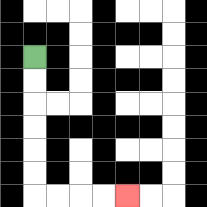{'start': '[1, 2]', 'end': '[5, 8]', 'path_directions': 'D,D,D,D,D,D,R,R,R,R', 'path_coordinates': '[[1, 2], [1, 3], [1, 4], [1, 5], [1, 6], [1, 7], [1, 8], [2, 8], [3, 8], [4, 8], [5, 8]]'}